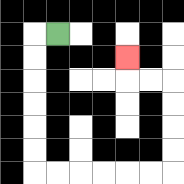{'start': '[2, 1]', 'end': '[5, 2]', 'path_directions': 'L,D,D,D,D,D,D,R,R,R,R,R,R,U,U,U,U,L,L,U', 'path_coordinates': '[[2, 1], [1, 1], [1, 2], [1, 3], [1, 4], [1, 5], [1, 6], [1, 7], [2, 7], [3, 7], [4, 7], [5, 7], [6, 7], [7, 7], [7, 6], [7, 5], [7, 4], [7, 3], [6, 3], [5, 3], [5, 2]]'}